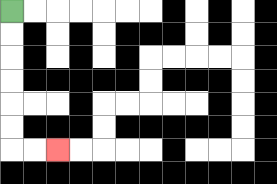{'start': '[0, 0]', 'end': '[2, 6]', 'path_directions': 'D,D,D,D,D,D,R,R', 'path_coordinates': '[[0, 0], [0, 1], [0, 2], [0, 3], [0, 4], [0, 5], [0, 6], [1, 6], [2, 6]]'}